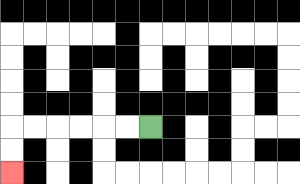{'start': '[6, 5]', 'end': '[0, 7]', 'path_directions': 'L,L,L,L,L,L,D,D', 'path_coordinates': '[[6, 5], [5, 5], [4, 5], [3, 5], [2, 5], [1, 5], [0, 5], [0, 6], [0, 7]]'}